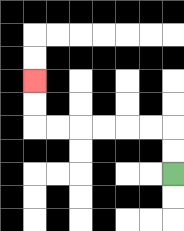{'start': '[7, 7]', 'end': '[1, 3]', 'path_directions': 'U,U,L,L,L,L,L,L,U,U', 'path_coordinates': '[[7, 7], [7, 6], [7, 5], [6, 5], [5, 5], [4, 5], [3, 5], [2, 5], [1, 5], [1, 4], [1, 3]]'}